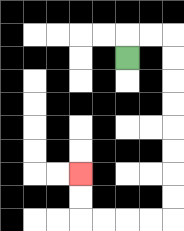{'start': '[5, 2]', 'end': '[3, 7]', 'path_directions': 'U,R,R,D,D,D,D,D,D,D,D,L,L,L,L,U,U', 'path_coordinates': '[[5, 2], [5, 1], [6, 1], [7, 1], [7, 2], [7, 3], [7, 4], [7, 5], [7, 6], [7, 7], [7, 8], [7, 9], [6, 9], [5, 9], [4, 9], [3, 9], [3, 8], [3, 7]]'}